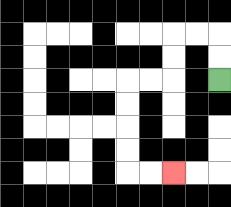{'start': '[9, 3]', 'end': '[7, 7]', 'path_directions': 'U,U,L,L,D,D,L,L,D,D,D,D,R,R', 'path_coordinates': '[[9, 3], [9, 2], [9, 1], [8, 1], [7, 1], [7, 2], [7, 3], [6, 3], [5, 3], [5, 4], [5, 5], [5, 6], [5, 7], [6, 7], [7, 7]]'}